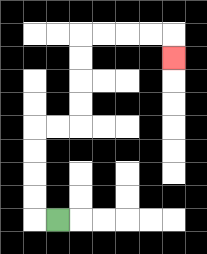{'start': '[2, 9]', 'end': '[7, 2]', 'path_directions': 'L,U,U,U,U,R,R,U,U,U,U,R,R,R,R,D', 'path_coordinates': '[[2, 9], [1, 9], [1, 8], [1, 7], [1, 6], [1, 5], [2, 5], [3, 5], [3, 4], [3, 3], [3, 2], [3, 1], [4, 1], [5, 1], [6, 1], [7, 1], [7, 2]]'}